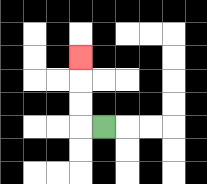{'start': '[4, 5]', 'end': '[3, 2]', 'path_directions': 'L,U,U,U', 'path_coordinates': '[[4, 5], [3, 5], [3, 4], [3, 3], [3, 2]]'}